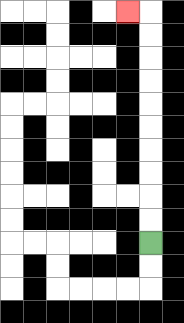{'start': '[6, 10]', 'end': '[5, 0]', 'path_directions': 'U,U,U,U,U,U,U,U,U,U,L', 'path_coordinates': '[[6, 10], [6, 9], [6, 8], [6, 7], [6, 6], [6, 5], [6, 4], [6, 3], [6, 2], [6, 1], [6, 0], [5, 0]]'}